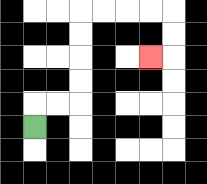{'start': '[1, 5]', 'end': '[6, 2]', 'path_directions': 'U,R,R,U,U,U,U,R,R,R,R,D,D,L', 'path_coordinates': '[[1, 5], [1, 4], [2, 4], [3, 4], [3, 3], [3, 2], [3, 1], [3, 0], [4, 0], [5, 0], [6, 0], [7, 0], [7, 1], [7, 2], [6, 2]]'}